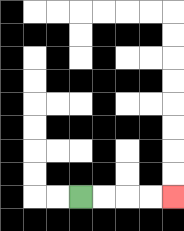{'start': '[3, 8]', 'end': '[7, 8]', 'path_directions': 'R,R,R,R', 'path_coordinates': '[[3, 8], [4, 8], [5, 8], [6, 8], [7, 8]]'}